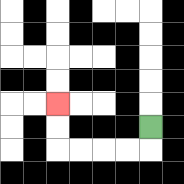{'start': '[6, 5]', 'end': '[2, 4]', 'path_directions': 'D,L,L,L,L,U,U', 'path_coordinates': '[[6, 5], [6, 6], [5, 6], [4, 6], [3, 6], [2, 6], [2, 5], [2, 4]]'}